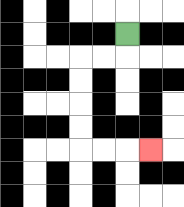{'start': '[5, 1]', 'end': '[6, 6]', 'path_directions': 'D,L,L,D,D,D,D,R,R,R', 'path_coordinates': '[[5, 1], [5, 2], [4, 2], [3, 2], [3, 3], [3, 4], [3, 5], [3, 6], [4, 6], [5, 6], [6, 6]]'}